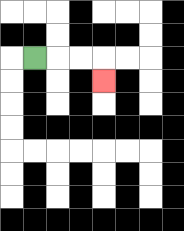{'start': '[1, 2]', 'end': '[4, 3]', 'path_directions': 'R,R,R,D', 'path_coordinates': '[[1, 2], [2, 2], [3, 2], [4, 2], [4, 3]]'}